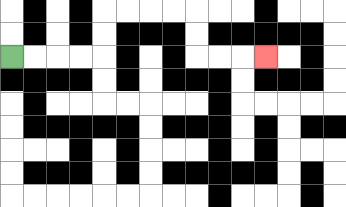{'start': '[0, 2]', 'end': '[11, 2]', 'path_directions': 'R,R,R,R,U,U,R,R,R,R,D,D,R,R,R', 'path_coordinates': '[[0, 2], [1, 2], [2, 2], [3, 2], [4, 2], [4, 1], [4, 0], [5, 0], [6, 0], [7, 0], [8, 0], [8, 1], [8, 2], [9, 2], [10, 2], [11, 2]]'}